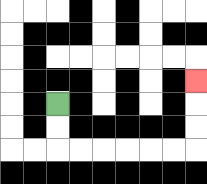{'start': '[2, 4]', 'end': '[8, 3]', 'path_directions': 'D,D,R,R,R,R,R,R,U,U,U', 'path_coordinates': '[[2, 4], [2, 5], [2, 6], [3, 6], [4, 6], [5, 6], [6, 6], [7, 6], [8, 6], [8, 5], [8, 4], [8, 3]]'}